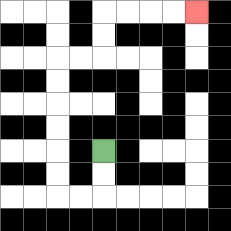{'start': '[4, 6]', 'end': '[8, 0]', 'path_directions': 'D,D,L,L,U,U,U,U,U,U,R,R,U,U,R,R,R,R', 'path_coordinates': '[[4, 6], [4, 7], [4, 8], [3, 8], [2, 8], [2, 7], [2, 6], [2, 5], [2, 4], [2, 3], [2, 2], [3, 2], [4, 2], [4, 1], [4, 0], [5, 0], [6, 0], [7, 0], [8, 0]]'}